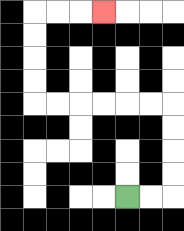{'start': '[5, 8]', 'end': '[4, 0]', 'path_directions': 'R,R,U,U,U,U,L,L,L,L,L,L,U,U,U,U,R,R,R', 'path_coordinates': '[[5, 8], [6, 8], [7, 8], [7, 7], [7, 6], [7, 5], [7, 4], [6, 4], [5, 4], [4, 4], [3, 4], [2, 4], [1, 4], [1, 3], [1, 2], [1, 1], [1, 0], [2, 0], [3, 0], [4, 0]]'}